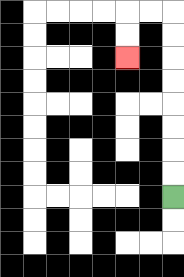{'start': '[7, 8]', 'end': '[5, 2]', 'path_directions': 'U,U,U,U,U,U,U,U,L,L,D,D', 'path_coordinates': '[[7, 8], [7, 7], [7, 6], [7, 5], [7, 4], [7, 3], [7, 2], [7, 1], [7, 0], [6, 0], [5, 0], [5, 1], [5, 2]]'}